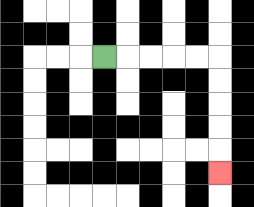{'start': '[4, 2]', 'end': '[9, 7]', 'path_directions': 'R,R,R,R,R,D,D,D,D,D', 'path_coordinates': '[[4, 2], [5, 2], [6, 2], [7, 2], [8, 2], [9, 2], [9, 3], [9, 4], [9, 5], [9, 6], [9, 7]]'}